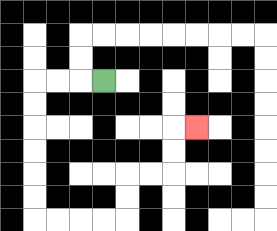{'start': '[4, 3]', 'end': '[8, 5]', 'path_directions': 'L,L,L,D,D,D,D,D,D,R,R,R,R,U,U,R,R,U,U,R', 'path_coordinates': '[[4, 3], [3, 3], [2, 3], [1, 3], [1, 4], [1, 5], [1, 6], [1, 7], [1, 8], [1, 9], [2, 9], [3, 9], [4, 9], [5, 9], [5, 8], [5, 7], [6, 7], [7, 7], [7, 6], [7, 5], [8, 5]]'}